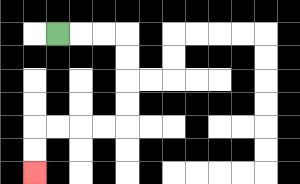{'start': '[2, 1]', 'end': '[1, 7]', 'path_directions': 'R,R,R,D,D,D,D,L,L,L,L,D,D', 'path_coordinates': '[[2, 1], [3, 1], [4, 1], [5, 1], [5, 2], [5, 3], [5, 4], [5, 5], [4, 5], [3, 5], [2, 5], [1, 5], [1, 6], [1, 7]]'}